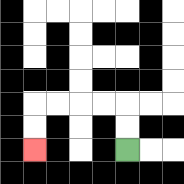{'start': '[5, 6]', 'end': '[1, 6]', 'path_directions': 'U,U,L,L,L,L,D,D', 'path_coordinates': '[[5, 6], [5, 5], [5, 4], [4, 4], [3, 4], [2, 4], [1, 4], [1, 5], [1, 6]]'}